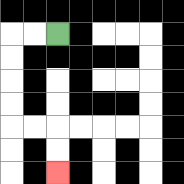{'start': '[2, 1]', 'end': '[2, 7]', 'path_directions': 'L,L,D,D,D,D,R,R,D,D', 'path_coordinates': '[[2, 1], [1, 1], [0, 1], [0, 2], [0, 3], [0, 4], [0, 5], [1, 5], [2, 5], [2, 6], [2, 7]]'}